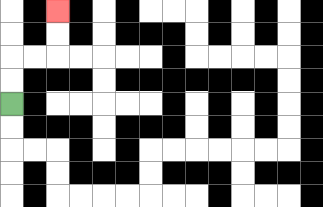{'start': '[0, 4]', 'end': '[2, 0]', 'path_directions': 'U,U,R,R,U,U', 'path_coordinates': '[[0, 4], [0, 3], [0, 2], [1, 2], [2, 2], [2, 1], [2, 0]]'}